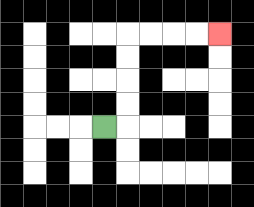{'start': '[4, 5]', 'end': '[9, 1]', 'path_directions': 'R,U,U,U,U,R,R,R,R', 'path_coordinates': '[[4, 5], [5, 5], [5, 4], [5, 3], [5, 2], [5, 1], [6, 1], [7, 1], [8, 1], [9, 1]]'}